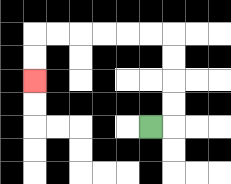{'start': '[6, 5]', 'end': '[1, 3]', 'path_directions': 'R,U,U,U,U,L,L,L,L,L,L,D,D', 'path_coordinates': '[[6, 5], [7, 5], [7, 4], [7, 3], [7, 2], [7, 1], [6, 1], [5, 1], [4, 1], [3, 1], [2, 1], [1, 1], [1, 2], [1, 3]]'}